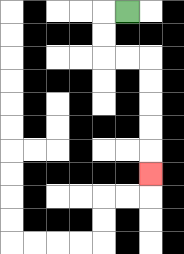{'start': '[5, 0]', 'end': '[6, 7]', 'path_directions': 'L,D,D,R,R,D,D,D,D,D', 'path_coordinates': '[[5, 0], [4, 0], [4, 1], [4, 2], [5, 2], [6, 2], [6, 3], [6, 4], [6, 5], [6, 6], [6, 7]]'}